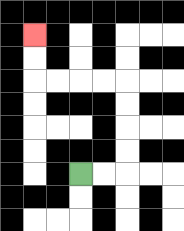{'start': '[3, 7]', 'end': '[1, 1]', 'path_directions': 'R,R,U,U,U,U,L,L,L,L,U,U', 'path_coordinates': '[[3, 7], [4, 7], [5, 7], [5, 6], [5, 5], [5, 4], [5, 3], [4, 3], [3, 3], [2, 3], [1, 3], [1, 2], [1, 1]]'}